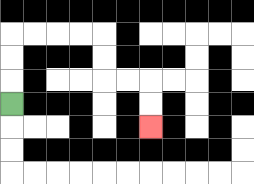{'start': '[0, 4]', 'end': '[6, 5]', 'path_directions': 'U,U,U,R,R,R,R,D,D,R,R,D,D', 'path_coordinates': '[[0, 4], [0, 3], [0, 2], [0, 1], [1, 1], [2, 1], [3, 1], [4, 1], [4, 2], [4, 3], [5, 3], [6, 3], [6, 4], [6, 5]]'}